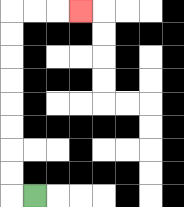{'start': '[1, 8]', 'end': '[3, 0]', 'path_directions': 'L,U,U,U,U,U,U,U,U,R,R,R', 'path_coordinates': '[[1, 8], [0, 8], [0, 7], [0, 6], [0, 5], [0, 4], [0, 3], [0, 2], [0, 1], [0, 0], [1, 0], [2, 0], [3, 0]]'}